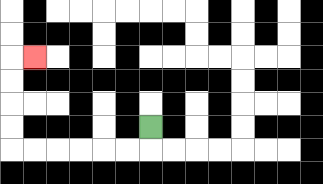{'start': '[6, 5]', 'end': '[1, 2]', 'path_directions': 'D,L,L,L,L,L,L,U,U,U,U,R', 'path_coordinates': '[[6, 5], [6, 6], [5, 6], [4, 6], [3, 6], [2, 6], [1, 6], [0, 6], [0, 5], [0, 4], [0, 3], [0, 2], [1, 2]]'}